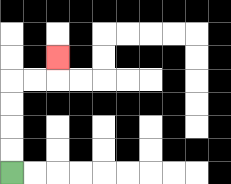{'start': '[0, 7]', 'end': '[2, 2]', 'path_directions': 'U,U,U,U,R,R,U', 'path_coordinates': '[[0, 7], [0, 6], [0, 5], [0, 4], [0, 3], [1, 3], [2, 3], [2, 2]]'}